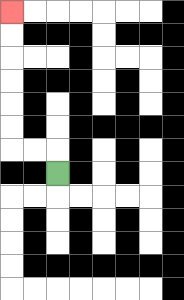{'start': '[2, 7]', 'end': '[0, 0]', 'path_directions': 'U,L,L,U,U,U,U,U,U', 'path_coordinates': '[[2, 7], [2, 6], [1, 6], [0, 6], [0, 5], [0, 4], [0, 3], [0, 2], [0, 1], [0, 0]]'}